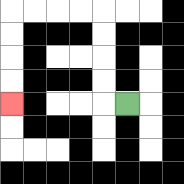{'start': '[5, 4]', 'end': '[0, 4]', 'path_directions': 'L,U,U,U,U,L,L,L,L,D,D,D,D', 'path_coordinates': '[[5, 4], [4, 4], [4, 3], [4, 2], [4, 1], [4, 0], [3, 0], [2, 0], [1, 0], [0, 0], [0, 1], [0, 2], [0, 3], [0, 4]]'}